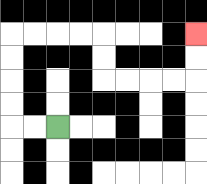{'start': '[2, 5]', 'end': '[8, 1]', 'path_directions': 'L,L,U,U,U,U,R,R,R,R,D,D,R,R,R,R,U,U', 'path_coordinates': '[[2, 5], [1, 5], [0, 5], [0, 4], [0, 3], [0, 2], [0, 1], [1, 1], [2, 1], [3, 1], [4, 1], [4, 2], [4, 3], [5, 3], [6, 3], [7, 3], [8, 3], [8, 2], [8, 1]]'}